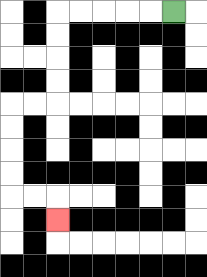{'start': '[7, 0]', 'end': '[2, 9]', 'path_directions': 'L,L,L,L,L,D,D,D,D,L,L,D,D,D,D,R,R,D', 'path_coordinates': '[[7, 0], [6, 0], [5, 0], [4, 0], [3, 0], [2, 0], [2, 1], [2, 2], [2, 3], [2, 4], [1, 4], [0, 4], [0, 5], [0, 6], [0, 7], [0, 8], [1, 8], [2, 8], [2, 9]]'}